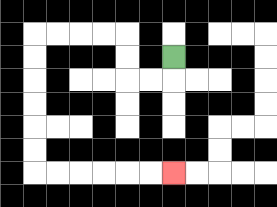{'start': '[7, 2]', 'end': '[7, 7]', 'path_directions': 'D,L,L,U,U,L,L,L,L,D,D,D,D,D,D,R,R,R,R,R,R', 'path_coordinates': '[[7, 2], [7, 3], [6, 3], [5, 3], [5, 2], [5, 1], [4, 1], [3, 1], [2, 1], [1, 1], [1, 2], [1, 3], [1, 4], [1, 5], [1, 6], [1, 7], [2, 7], [3, 7], [4, 7], [5, 7], [6, 7], [7, 7]]'}